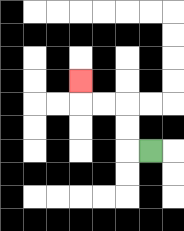{'start': '[6, 6]', 'end': '[3, 3]', 'path_directions': 'L,U,U,L,L,U', 'path_coordinates': '[[6, 6], [5, 6], [5, 5], [5, 4], [4, 4], [3, 4], [3, 3]]'}